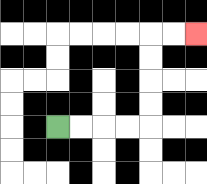{'start': '[2, 5]', 'end': '[8, 1]', 'path_directions': 'R,R,R,R,U,U,U,U,R,R', 'path_coordinates': '[[2, 5], [3, 5], [4, 5], [5, 5], [6, 5], [6, 4], [6, 3], [6, 2], [6, 1], [7, 1], [8, 1]]'}